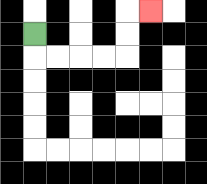{'start': '[1, 1]', 'end': '[6, 0]', 'path_directions': 'D,R,R,R,R,U,U,R', 'path_coordinates': '[[1, 1], [1, 2], [2, 2], [3, 2], [4, 2], [5, 2], [5, 1], [5, 0], [6, 0]]'}